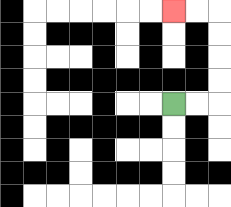{'start': '[7, 4]', 'end': '[7, 0]', 'path_directions': 'R,R,U,U,U,U,L,L', 'path_coordinates': '[[7, 4], [8, 4], [9, 4], [9, 3], [9, 2], [9, 1], [9, 0], [8, 0], [7, 0]]'}